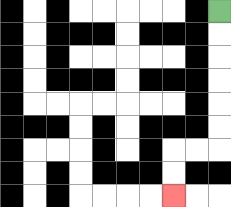{'start': '[9, 0]', 'end': '[7, 8]', 'path_directions': 'D,D,D,D,D,D,L,L,D,D', 'path_coordinates': '[[9, 0], [9, 1], [9, 2], [9, 3], [9, 4], [9, 5], [9, 6], [8, 6], [7, 6], [7, 7], [7, 8]]'}